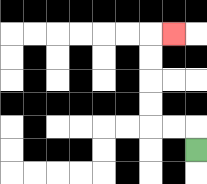{'start': '[8, 6]', 'end': '[7, 1]', 'path_directions': 'U,L,L,U,U,U,U,R', 'path_coordinates': '[[8, 6], [8, 5], [7, 5], [6, 5], [6, 4], [6, 3], [6, 2], [6, 1], [7, 1]]'}